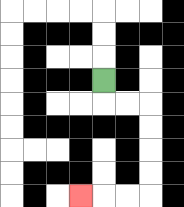{'start': '[4, 3]', 'end': '[3, 8]', 'path_directions': 'D,R,R,D,D,D,D,L,L,L', 'path_coordinates': '[[4, 3], [4, 4], [5, 4], [6, 4], [6, 5], [6, 6], [6, 7], [6, 8], [5, 8], [4, 8], [3, 8]]'}